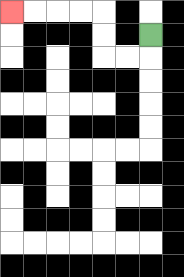{'start': '[6, 1]', 'end': '[0, 0]', 'path_directions': 'D,L,L,U,U,L,L,L,L', 'path_coordinates': '[[6, 1], [6, 2], [5, 2], [4, 2], [4, 1], [4, 0], [3, 0], [2, 0], [1, 0], [0, 0]]'}